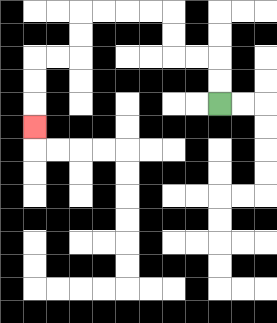{'start': '[9, 4]', 'end': '[1, 5]', 'path_directions': 'U,U,L,L,U,U,L,L,L,L,D,D,L,L,D,D,D', 'path_coordinates': '[[9, 4], [9, 3], [9, 2], [8, 2], [7, 2], [7, 1], [7, 0], [6, 0], [5, 0], [4, 0], [3, 0], [3, 1], [3, 2], [2, 2], [1, 2], [1, 3], [1, 4], [1, 5]]'}